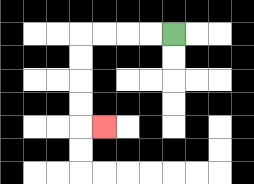{'start': '[7, 1]', 'end': '[4, 5]', 'path_directions': 'L,L,L,L,D,D,D,D,R', 'path_coordinates': '[[7, 1], [6, 1], [5, 1], [4, 1], [3, 1], [3, 2], [3, 3], [3, 4], [3, 5], [4, 5]]'}